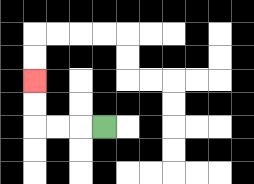{'start': '[4, 5]', 'end': '[1, 3]', 'path_directions': 'L,L,L,U,U', 'path_coordinates': '[[4, 5], [3, 5], [2, 5], [1, 5], [1, 4], [1, 3]]'}